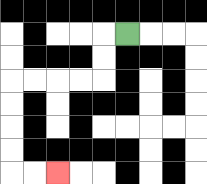{'start': '[5, 1]', 'end': '[2, 7]', 'path_directions': 'L,D,D,L,L,L,L,D,D,D,D,R,R', 'path_coordinates': '[[5, 1], [4, 1], [4, 2], [4, 3], [3, 3], [2, 3], [1, 3], [0, 3], [0, 4], [0, 5], [0, 6], [0, 7], [1, 7], [2, 7]]'}